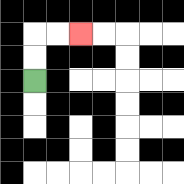{'start': '[1, 3]', 'end': '[3, 1]', 'path_directions': 'U,U,R,R', 'path_coordinates': '[[1, 3], [1, 2], [1, 1], [2, 1], [3, 1]]'}